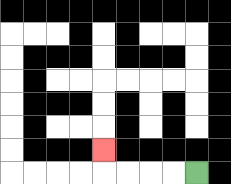{'start': '[8, 7]', 'end': '[4, 6]', 'path_directions': 'L,L,L,L,U', 'path_coordinates': '[[8, 7], [7, 7], [6, 7], [5, 7], [4, 7], [4, 6]]'}